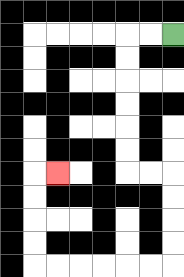{'start': '[7, 1]', 'end': '[2, 7]', 'path_directions': 'L,L,D,D,D,D,D,D,R,R,D,D,D,D,L,L,L,L,L,L,U,U,U,U,R', 'path_coordinates': '[[7, 1], [6, 1], [5, 1], [5, 2], [5, 3], [5, 4], [5, 5], [5, 6], [5, 7], [6, 7], [7, 7], [7, 8], [7, 9], [7, 10], [7, 11], [6, 11], [5, 11], [4, 11], [3, 11], [2, 11], [1, 11], [1, 10], [1, 9], [1, 8], [1, 7], [2, 7]]'}